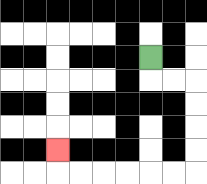{'start': '[6, 2]', 'end': '[2, 6]', 'path_directions': 'D,R,R,D,D,D,D,L,L,L,L,L,L,U', 'path_coordinates': '[[6, 2], [6, 3], [7, 3], [8, 3], [8, 4], [8, 5], [8, 6], [8, 7], [7, 7], [6, 7], [5, 7], [4, 7], [3, 7], [2, 7], [2, 6]]'}